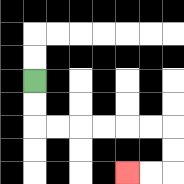{'start': '[1, 3]', 'end': '[5, 7]', 'path_directions': 'D,D,R,R,R,R,R,R,D,D,L,L', 'path_coordinates': '[[1, 3], [1, 4], [1, 5], [2, 5], [3, 5], [4, 5], [5, 5], [6, 5], [7, 5], [7, 6], [7, 7], [6, 7], [5, 7]]'}